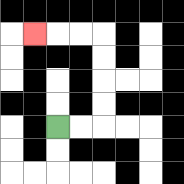{'start': '[2, 5]', 'end': '[1, 1]', 'path_directions': 'R,R,U,U,U,U,L,L,L', 'path_coordinates': '[[2, 5], [3, 5], [4, 5], [4, 4], [4, 3], [4, 2], [4, 1], [3, 1], [2, 1], [1, 1]]'}